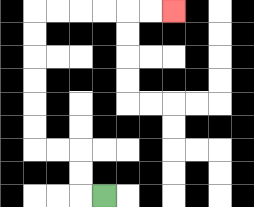{'start': '[4, 8]', 'end': '[7, 0]', 'path_directions': 'L,U,U,L,L,U,U,U,U,U,U,R,R,R,R,R,R', 'path_coordinates': '[[4, 8], [3, 8], [3, 7], [3, 6], [2, 6], [1, 6], [1, 5], [1, 4], [1, 3], [1, 2], [1, 1], [1, 0], [2, 0], [3, 0], [4, 0], [5, 0], [6, 0], [7, 0]]'}